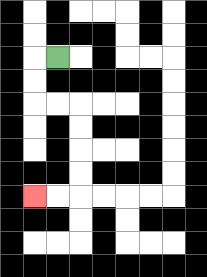{'start': '[2, 2]', 'end': '[1, 8]', 'path_directions': 'L,D,D,R,R,D,D,D,D,L,L', 'path_coordinates': '[[2, 2], [1, 2], [1, 3], [1, 4], [2, 4], [3, 4], [3, 5], [3, 6], [3, 7], [3, 8], [2, 8], [1, 8]]'}